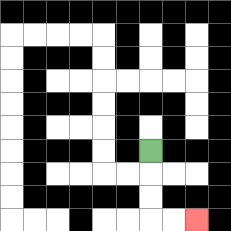{'start': '[6, 6]', 'end': '[8, 9]', 'path_directions': 'D,D,D,R,R', 'path_coordinates': '[[6, 6], [6, 7], [6, 8], [6, 9], [7, 9], [8, 9]]'}